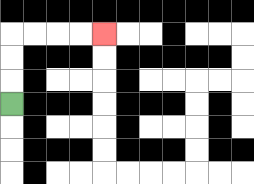{'start': '[0, 4]', 'end': '[4, 1]', 'path_directions': 'U,U,U,R,R,R,R', 'path_coordinates': '[[0, 4], [0, 3], [0, 2], [0, 1], [1, 1], [2, 1], [3, 1], [4, 1]]'}